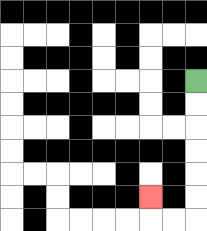{'start': '[8, 3]', 'end': '[6, 8]', 'path_directions': 'D,D,D,D,D,D,L,L,U', 'path_coordinates': '[[8, 3], [8, 4], [8, 5], [8, 6], [8, 7], [8, 8], [8, 9], [7, 9], [6, 9], [6, 8]]'}